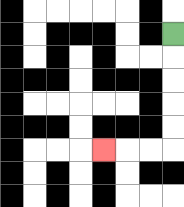{'start': '[7, 1]', 'end': '[4, 6]', 'path_directions': 'D,D,D,D,D,L,L,L', 'path_coordinates': '[[7, 1], [7, 2], [7, 3], [7, 4], [7, 5], [7, 6], [6, 6], [5, 6], [4, 6]]'}